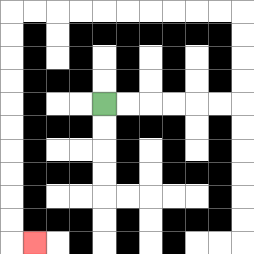{'start': '[4, 4]', 'end': '[1, 10]', 'path_directions': 'R,R,R,R,R,R,U,U,U,U,L,L,L,L,L,L,L,L,L,L,D,D,D,D,D,D,D,D,D,D,R', 'path_coordinates': '[[4, 4], [5, 4], [6, 4], [7, 4], [8, 4], [9, 4], [10, 4], [10, 3], [10, 2], [10, 1], [10, 0], [9, 0], [8, 0], [7, 0], [6, 0], [5, 0], [4, 0], [3, 0], [2, 0], [1, 0], [0, 0], [0, 1], [0, 2], [0, 3], [0, 4], [0, 5], [0, 6], [0, 7], [0, 8], [0, 9], [0, 10], [1, 10]]'}